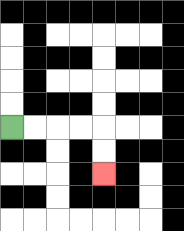{'start': '[0, 5]', 'end': '[4, 7]', 'path_directions': 'R,R,R,R,D,D', 'path_coordinates': '[[0, 5], [1, 5], [2, 5], [3, 5], [4, 5], [4, 6], [4, 7]]'}